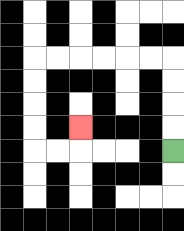{'start': '[7, 6]', 'end': '[3, 5]', 'path_directions': 'U,U,U,U,L,L,L,L,L,L,D,D,D,D,R,R,U', 'path_coordinates': '[[7, 6], [7, 5], [7, 4], [7, 3], [7, 2], [6, 2], [5, 2], [4, 2], [3, 2], [2, 2], [1, 2], [1, 3], [1, 4], [1, 5], [1, 6], [2, 6], [3, 6], [3, 5]]'}